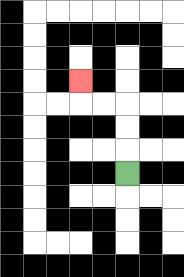{'start': '[5, 7]', 'end': '[3, 3]', 'path_directions': 'U,U,U,L,L,U', 'path_coordinates': '[[5, 7], [5, 6], [5, 5], [5, 4], [4, 4], [3, 4], [3, 3]]'}